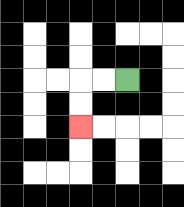{'start': '[5, 3]', 'end': '[3, 5]', 'path_directions': 'L,L,D,D', 'path_coordinates': '[[5, 3], [4, 3], [3, 3], [3, 4], [3, 5]]'}